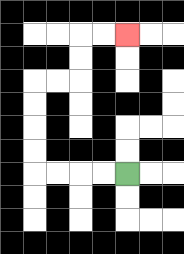{'start': '[5, 7]', 'end': '[5, 1]', 'path_directions': 'L,L,L,L,U,U,U,U,R,R,U,U,R,R', 'path_coordinates': '[[5, 7], [4, 7], [3, 7], [2, 7], [1, 7], [1, 6], [1, 5], [1, 4], [1, 3], [2, 3], [3, 3], [3, 2], [3, 1], [4, 1], [5, 1]]'}